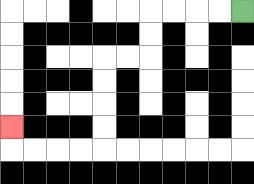{'start': '[10, 0]', 'end': '[0, 5]', 'path_directions': 'L,L,L,L,D,D,L,L,D,D,D,D,L,L,L,L,U', 'path_coordinates': '[[10, 0], [9, 0], [8, 0], [7, 0], [6, 0], [6, 1], [6, 2], [5, 2], [4, 2], [4, 3], [4, 4], [4, 5], [4, 6], [3, 6], [2, 6], [1, 6], [0, 6], [0, 5]]'}